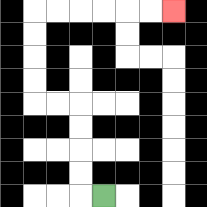{'start': '[4, 8]', 'end': '[7, 0]', 'path_directions': 'L,U,U,U,U,L,L,U,U,U,U,R,R,R,R,R,R', 'path_coordinates': '[[4, 8], [3, 8], [3, 7], [3, 6], [3, 5], [3, 4], [2, 4], [1, 4], [1, 3], [1, 2], [1, 1], [1, 0], [2, 0], [3, 0], [4, 0], [5, 0], [6, 0], [7, 0]]'}